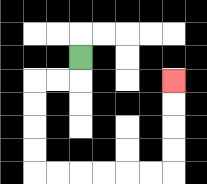{'start': '[3, 2]', 'end': '[7, 3]', 'path_directions': 'D,L,L,D,D,D,D,R,R,R,R,R,R,U,U,U,U', 'path_coordinates': '[[3, 2], [3, 3], [2, 3], [1, 3], [1, 4], [1, 5], [1, 6], [1, 7], [2, 7], [3, 7], [4, 7], [5, 7], [6, 7], [7, 7], [7, 6], [7, 5], [7, 4], [7, 3]]'}